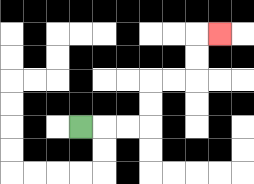{'start': '[3, 5]', 'end': '[9, 1]', 'path_directions': 'R,R,R,U,U,R,R,U,U,R', 'path_coordinates': '[[3, 5], [4, 5], [5, 5], [6, 5], [6, 4], [6, 3], [7, 3], [8, 3], [8, 2], [8, 1], [9, 1]]'}